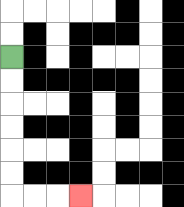{'start': '[0, 2]', 'end': '[3, 8]', 'path_directions': 'D,D,D,D,D,D,R,R,R', 'path_coordinates': '[[0, 2], [0, 3], [0, 4], [0, 5], [0, 6], [0, 7], [0, 8], [1, 8], [2, 8], [3, 8]]'}